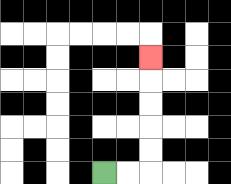{'start': '[4, 7]', 'end': '[6, 2]', 'path_directions': 'R,R,U,U,U,U,U', 'path_coordinates': '[[4, 7], [5, 7], [6, 7], [6, 6], [6, 5], [6, 4], [6, 3], [6, 2]]'}